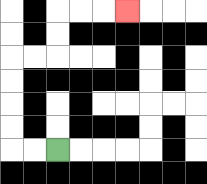{'start': '[2, 6]', 'end': '[5, 0]', 'path_directions': 'L,L,U,U,U,U,R,R,U,U,R,R,R', 'path_coordinates': '[[2, 6], [1, 6], [0, 6], [0, 5], [0, 4], [0, 3], [0, 2], [1, 2], [2, 2], [2, 1], [2, 0], [3, 0], [4, 0], [5, 0]]'}